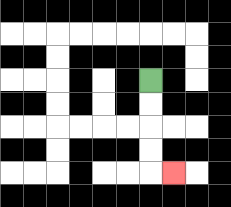{'start': '[6, 3]', 'end': '[7, 7]', 'path_directions': 'D,D,D,D,R', 'path_coordinates': '[[6, 3], [6, 4], [6, 5], [6, 6], [6, 7], [7, 7]]'}